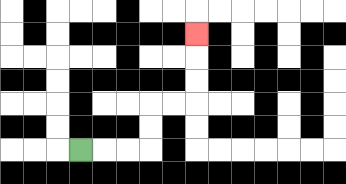{'start': '[3, 6]', 'end': '[8, 1]', 'path_directions': 'R,R,R,U,U,R,R,U,U,U', 'path_coordinates': '[[3, 6], [4, 6], [5, 6], [6, 6], [6, 5], [6, 4], [7, 4], [8, 4], [8, 3], [8, 2], [8, 1]]'}